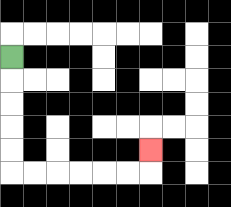{'start': '[0, 2]', 'end': '[6, 6]', 'path_directions': 'D,D,D,D,D,R,R,R,R,R,R,U', 'path_coordinates': '[[0, 2], [0, 3], [0, 4], [0, 5], [0, 6], [0, 7], [1, 7], [2, 7], [3, 7], [4, 7], [5, 7], [6, 7], [6, 6]]'}